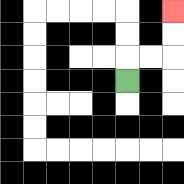{'start': '[5, 3]', 'end': '[7, 0]', 'path_directions': 'U,R,R,U,U', 'path_coordinates': '[[5, 3], [5, 2], [6, 2], [7, 2], [7, 1], [7, 0]]'}